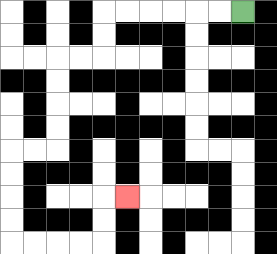{'start': '[10, 0]', 'end': '[5, 8]', 'path_directions': 'L,L,L,L,L,L,D,D,L,L,D,D,D,D,L,L,D,D,D,D,R,R,R,R,U,U,R', 'path_coordinates': '[[10, 0], [9, 0], [8, 0], [7, 0], [6, 0], [5, 0], [4, 0], [4, 1], [4, 2], [3, 2], [2, 2], [2, 3], [2, 4], [2, 5], [2, 6], [1, 6], [0, 6], [0, 7], [0, 8], [0, 9], [0, 10], [1, 10], [2, 10], [3, 10], [4, 10], [4, 9], [4, 8], [5, 8]]'}